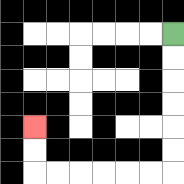{'start': '[7, 1]', 'end': '[1, 5]', 'path_directions': 'D,D,D,D,D,D,L,L,L,L,L,L,U,U', 'path_coordinates': '[[7, 1], [7, 2], [7, 3], [7, 4], [7, 5], [7, 6], [7, 7], [6, 7], [5, 7], [4, 7], [3, 7], [2, 7], [1, 7], [1, 6], [1, 5]]'}